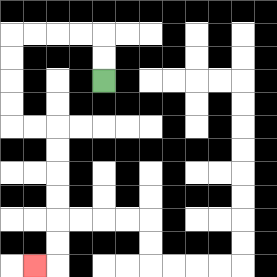{'start': '[4, 3]', 'end': '[1, 11]', 'path_directions': 'U,U,L,L,L,L,D,D,D,D,R,R,D,D,D,D,D,D,L', 'path_coordinates': '[[4, 3], [4, 2], [4, 1], [3, 1], [2, 1], [1, 1], [0, 1], [0, 2], [0, 3], [0, 4], [0, 5], [1, 5], [2, 5], [2, 6], [2, 7], [2, 8], [2, 9], [2, 10], [2, 11], [1, 11]]'}